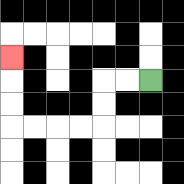{'start': '[6, 3]', 'end': '[0, 2]', 'path_directions': 'L,L,D,D,L,L,L,L,U,U,U', 'path_coordinates': '[[6, 3], [5, 3], [4, 3], [4, 4], [4, 5], [3, 5], [2, 5], [1, 5], [0, 5], [0, 4], [0, 3], [0, 2]]'}